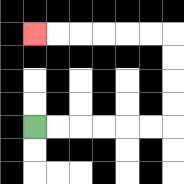{'start': '[1, 5]', 'end': '[1, 1]', 'path_directions': 'R,R,R,R,R,R,U,U,U,U,L,L,L,L,L,L', 'path_coordinates': '[[1, 5], [2, 5], [3, 5], [4, 5], [5, 5], [6, 5], [7, 5], [7, 4], [7, 3], [7, 2], [7, 1], [6, 1], [5, 1], [4, 1], [3, 1], [2, 1], [1, 1]]'}